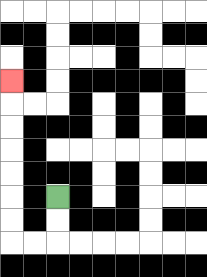{'start': '[2, 8]', 'end': '[0, 3]', 'path_directions': 'D,D,L,L,U,U,U,U,U,U,U', 'path_coordinates': '[[2, 8], [2, 9], [2, 10], [1, 10], [0, 10], [0, 9], [0, 8], [0, 7], [0, 6], [0, 5], [0, 4], [0, 3]]'}